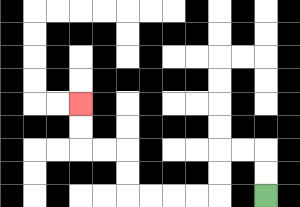{'start': '[11, 8]', 'end': '[3, 4]', 'path_directions': 'U,U,L,L,D,D,L,L,L,L,U,U,L,L,U,U', 'path_coordinates': '[[11, 8], [11, 7], [11, 6], [10, 6], [9, 6], [9, 7], [9, 8], [8, 8], [7, 8], [6, 8], [5, 8], [5, 7], [5, 6], [4, 6], [3, 6], [3, 5], [3, 4]]'}